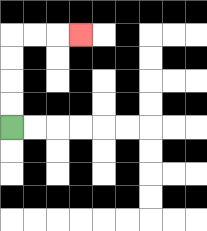{'start': '[0, 5]', 'end': '[3, 1]', 'path_directions': 'U,U,U,U,R,R,R', 'path_coordinates': '[[0, 5], [0, 4], [0, 3], [0, 2], [0, 1], [1, 1], [2, 1], [3, 1]]'}